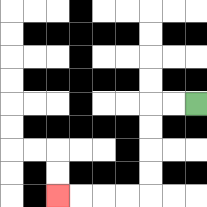{'start': '[8, 4]', 'end': '[2, 8]', 'path_directions': 'L,L,D,D,D,D,L,L,L,L', 'path_coordinates': '[[8, 4], [7, 4], [6, 4], [6, 5], [6, 6], [6, 7], [6, 8], [5, 8], [4, 8], [3, 8], [2, 8]]'}